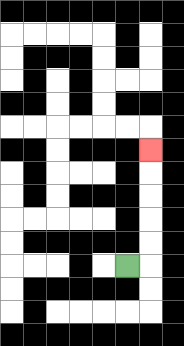{'start': '[5, 11]', 'end': '[6, 6]', 'path_directions': 'R,U,U,U,U,U', 'path_coordinates': '[[5, 11], [6, 11], [6, 10], [6, 9], [6, 8], [6, 7], [6, 6]]'}